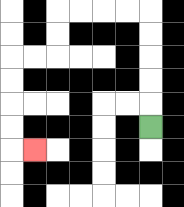{'start': '[6, 5]', 'end': '[1, 6]', 'path_directions': 'U,U,U,U,U,L,L,L,L,D,D,L,L,D,D,D,D,R', 'path_coordinates': '[[6, 5], [6, 4], [6, 3], [6, 2], [6, 1], [6, 0], [5, 0], [4, 0], [3, 0], [2, 0], [2, 1], [2, 2], [1, 2], [0, 2], [0, 3], [0, 4], [0, 5], [0, 6], [1, 6]]'}